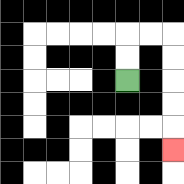{'start': '[5, 3]', 'end': '[7, 6]', 'path_directions': 'U,U,R,R,D,D,D,D,D', 'path_coordinates': '[[5, 3], [5, 2], [5, 1], [6, 1], [7, 1], [7, 2], [7, 3], [7, 4], [7, 5], [7, 6]]'}